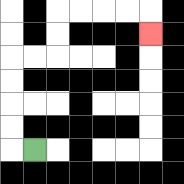{'start': '[1, 6]', 'end': '[6, 1]', 'path_directions': 'L,U,U,U,U,R,R,U,U,R,R,R,R,D', 'path_coordinates': '[[1, 6], [0, 6], [0, 5], [0, 4], [0, 3], [0, 2], [1, 2], [2, 2], [2, 1], [2, 0], [3, 0], [4, 0], [5, 0], [6, 0], [6, 1]]'}